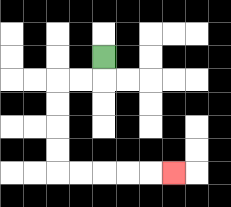{'start': '[4, 2]', 'end': '[7, 7]', 'path_directions': 'D,L,L,D,D,D,D,R,R,R,R,R', 'path_coordinates': '[[4, 2], [4, 3], [3, 3], [2, 3], [2, 4], [2, 5], [2, 6], [2, 7], [3, 7], [4, 7], [5, 7], [6, 7], [7, 7]]'}